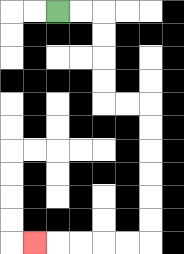{'start': '[2, 0]', 'end': '[1, 10]', 'path_directions': 'R,R,D,D,D,D,R,R,D,D,D,D,D,D,L,L,L,L,L', 'path_coordinates': '[[2, 0], [3, 0], [4, 0], [4, 1], [4, 2], [4, 3], [4, 4], [5, 4], [6, 4], [6, 5], [6, 6], [6, 7], [6, 8], [6, 9], [6, 10], [5, 10], [4, 10], [3, 10], [2, 10], [1, 10]]'}